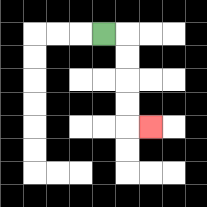{'start': '[4, 1]', 'end': '[6, 5]', 'path_directions': 'R,D,D,D,D,R', 'path_coordinates': '[[4, 1], [5, 1], [5, 2], [5, 3], [5, 4], [5, 5], [6, 5]]'}